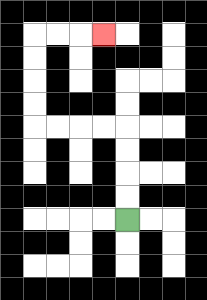{'start': '[5, 9]', 'end': '[4, 1]', 'path_directions': 'U,U,U,U,L,L,L,L,U,U,U,U,R,R,R', 'path_coordinates': '[[5, 9], [5, 8], [5, 7], [5, 6], [5, 5], [4, 5], [3, 5], [2, 5], [1, 5], [1, 4], [1, 3], [1, 2], [1, 1], [2, 1], [3, 1], [4, 1]]'}